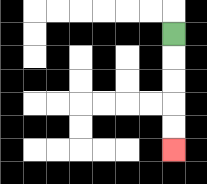{'start': '[7, 1]', 'end': '[7, 6]', 'path_directions': 'D,D,D,D,D', 'path_coordinates': '[[7, 1], [7, 2], [7, 3], [7, 4], [7, 5], [7, 6]]'}